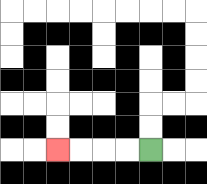{'start': '[6, 6]', 'end': '[2, 6]', 'path_directions': 'L,L,L,L', 'path_coordinates': '[[6, 6], [5, 6], [4, 6], [3, 6], [2, 6]]'}